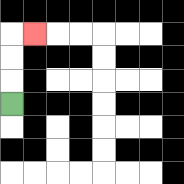{'start': '[0, 4]', 'end': '[1, 1]', 'path_directions': 'U,U,U,R', 'path_coordinates': '[[0, 4], [0, 3], [0, 2], [0, 1], [1, 1]]'}